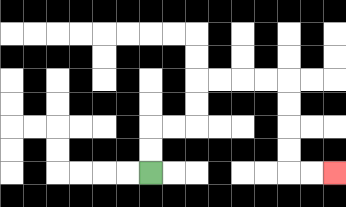{'start': '[6, 7]', 'end': '[14, 7]', 'path_directions': 'U,U,R,R,U,U,R,R,R,R,D,D,D,D,R,R', 'path_coordinates': '[[6, 7], [6, 6], [6, 5], [7, 5], [8, 5], [8, 4], [8, 3], [9, 3], [10, 3], [11, 3], [12, 3], [12, 4], [12, 5], [12, 6], [12, 7], [13, 7], [14, 7]]'}